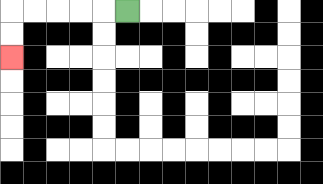{'start': '[5, 0]', 'end': '[0, 2]', 'path_directions': 'L,L,L,L,L,D,D', 'path_coordinates': '[[5, 0], [4, 0], [3, 0], [2, 0], [1, 0], [0, 0], [0, 1], [0, 2]]'}